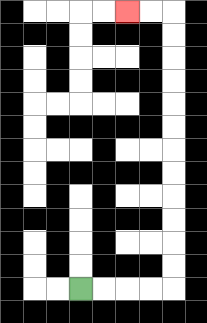{'start': '[3, 12]', 'end': '[5, 0]', 'path_directions': 'R,R,R,R,U,U,U,U,U,U,U,U,U,U,U,U,L,L', 'path_coordinates': '[[3, 12], [4, 12], [5, 12], [6, 12], [7, 12], [7, 11], [7, 10], [7, 9], [7, 8], [7, 7], [7, 6], [7, 5], [7, 4], [7, 3], [7, 2], [7, 1], [7, 0], [6, 0], [5, 0]]'}